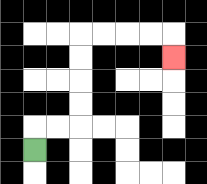{'start': '[1, 6]', 'end': '[7, 2]', 'path_directions': 'U,R,R,U,U,U,U,R,R,R,R,D', 'path_coordinates': '[[1, 6], [1, 5], [2, 5], [3, 5], [3, 4], [3, 3], [3, 2], [3, 1], [4, 1], [5, 1], [6, 1], [7, 1], [7, 2]]'}